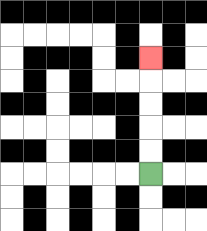{'start': '[6, 7]', 'end': '[6, 2]', 'path_directions': 'U,U,U,U,U', 'path_coordinates': '[[6, 7], [6, 6], [6, 5], [6, 4], [6, 3], [6, 2]]'}